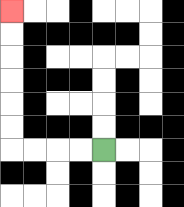{'start': '[4, 6]', 'end': '[0, 0]', 'path_directions': 'L,L,L,L,U,U,U,U,U,U', 'path_coordinates': '[[4, 6], [3, 6], [2, 6], [1, 6], [0, 6], [0, 5], [0, 4], [0, 3], [0, 2], [0, 1], [0, 0]]'}